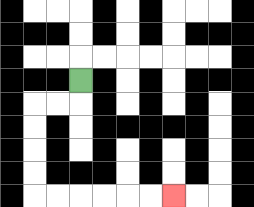{'start': '[3, 3]', 'end': '[7, 8]', 'path_directions': 'D,L,L,D,D,D,D,R,R,R,R,R,R', 'path_coordinates': '[[3, 3], [3, 4], [2, 4], [1, 4], [1, 5], [1, 6], [1, 7], [1, 8], [2, 8], [3, 8], [4, 8], [5, 8], [6, 8], [7, 8]]'}